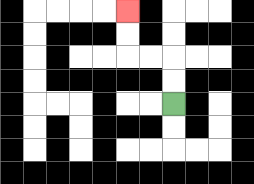{'start': '[7, 4]', 'end': '[5, 0]', 'path_directions': 'U,U,L,L,U,U', 'path_coordinates': '[[7, 4], [7, 3], [7, 2], [6, 2], [5, 2], [5, 1], [5, 0]]'}